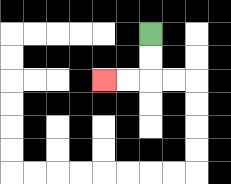{'start': '[6, 1]', 'end': '[4, 3]', 'path_directions': 'D,D,L,L', 'path_coordinates': '[[6, 1], [6, 2], [6, 3], [5, 3], [4, 3]]'}